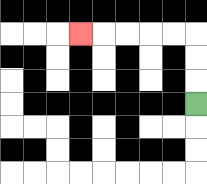{'start': '[8, 4]', 'end': '[3, 1]', 'path_directions': 'U,U,U,L,L,L,L,L', 'path_coordinates': '[[8, 4], [8, 3], [8, 2], [8, 1], [7, 1], [6, 1], [5, 1], [4, 1], [3, 1]]'}